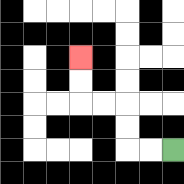{'start': '[7, 6]', 'end': '[3, 2]', 'path_directions': 'L,L,U,U,L,L,U,U', 'path_coordinates': '[[7, 6], [6, 6], [5, 6], [5, 5], [5, 4], [4, 4], [3, 4], [3, 3], [3, 2]]'}